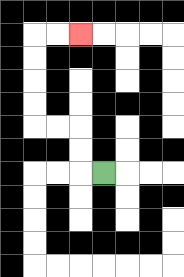{'start': '[4, 7]', 'end': '[3, 1]', 'path_directions': 'L,U,U,L,L,U,U,U,U,R,R', 'path_coordinates': '[[4, 7], [3, 7], [3, 6], [3, 5], [2, 5], [1, 5], [1, 4], [1, 3], [1, 2], [1, 1], [2, 1], [3, 1]]'}